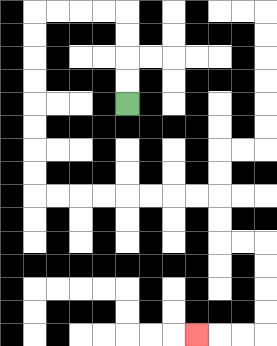{'start': '[5, 4]', 'end': '[8, 14]', 'path_directions': 'U,U,U,U,L,L,L,L,D,D,D,D,D,D,D,D,R,R,R,R,R,R,R,R,D,D,R,R,D,D,D,D,L,L,L', 'path_coordinates': '[[5, 4], [5, 3], [5, 2], [5, 1], [5, 0], [4, 0], [3, 0], [2, 0], [1, 0], [1, 1], [1, 2], [1, 3], [1, 4], [1, 5], [1, 6], [1, 7], [1, 8], [2, 8], [3, 8], [4, 8], [5, 8], [6, 8], [7, 8], [8, 8], [9, 8], [9, 9], [9, 10], [10, 10], [11, 10], [11, 11], [11, 12], [11, 13], [11, 14], [10, 14], [9, 14], [8, 14]]'}